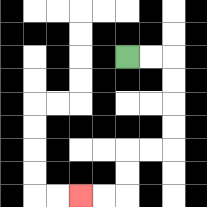{'start': '[5, 2]', 'end': '[3, 8]', 'path_directions': 'R,R,D,D,D,D,L,L,D,D,L,L', 'path_coordinates': '[[5, 2], [6, 2], [7, 2], [7, 3], [7, 4], [7, 5], [7, 6], [6, 6], [5, 6], [5, 7], [5, 8], [4, 8], [3, 8]]'}